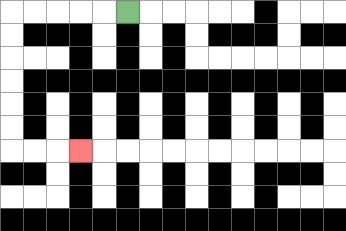{'start': '[5, 0]', 'end': '[3, 6]', 'path_directions': 'L,L,L,L,L,D,D,D,D,D,D,R,R,R', 'path_coordinates': '[[5, 0], [4, 0], [3, 0], [2, 0], [1, 0], [0, 0], [0, 1], [0, 2], [0, 3], [0, 4], [0, 5], [0, 6], [1, 6], [2, 6], [3, 6]]'}